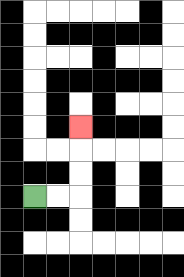{'start': '[1, 8]', 'end': '[3, 5]', 'path_directions': 'R,R,U,U,U', 'path_coordinates': '[[1, 8], [2, 8], [3, 8], [3, 7], [3, 6], [3, 5]]'}